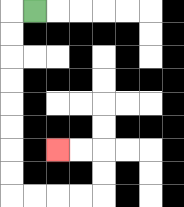{'start': '[1, 0]', 'end': '[2, 6]', 'path_directions': 'L,D,D,D,D,D,D,D,D,R,R,R,R,U,U,L,L', 'path_coordinates': '[[1, 0], [0, 0], [0, 1], [0, 2], [0, 3], [0, 4], [0, 5], [0, 6], [0, 7], [0, 8], [1, 8], [2, 8], [3, 8], [4, 8], [4, 7], [4, 6], [3, 6], [2, 6]]'}